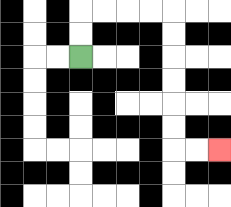{'start': '[3, 2]', 'end': '[9, 6]', 'path_directions': 'U,U,R,R,R,R,D,D,D,D,D,D,R,R', 'path_coordinates': '[[3, 2], [3, 1], [3, 0], [4, 0], [5, 0], [6, 0], [7, 0], [7, 1], [7, 2], [7, 3], [7, 4], [7, 5], [7, 6], [8, 6], [9, 6]]'}